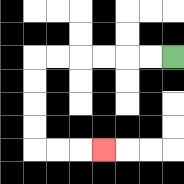{'start': '[7, 2]', 'end': '[4, 6]', 'path_directions': 'L,L,L,L,L,L,D,D,D,D,R,R,R', 'path_coordinates': '[[7, 2], [6, 2], [5, 2], [4, 2], [3, 2], [2, 2], [1, 2], [1, 3], [1, 4], [1, 5], [1, 6], [2, 6], [3, 6], [4, 6]]'}